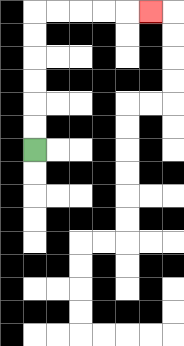{'start': '[1, 6]', 'end': '[6, 0]', 'path_directions': 'U,U,U,U,U,U,R,R,R,R,R', 'path_coordinates': '[[1, 6], [1, 5], [1, 4], [1, 3], [1, 2], [1, 1], [1, 0], [2, 0], [3, 0], [4, 0], [5, 0], [6, 0]]'}